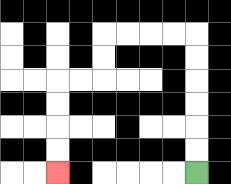{'start': '[8, 7]', 'end': '[2, 7]', 'path_directions': 'U,U,U,U,U,U,L,L,L,L,D,D,L,L,D,D,D,D', 'path_coordinates': '[[8, 7], [8, 6], [8, 5], [8, 4], [8, 3], [8, 2], [8, 1], [7, 1], [6, 1], [5, 1], [4, 1], [4, 2], [4, 3], [3, 3], [2, 3], [2, 4], [2, 5], [2, 6], [2, 7]]'}